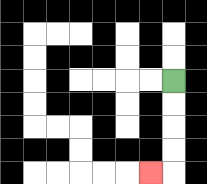{'start': '[7, 3]', 'end': '[6, 7]', 'path_directions': 'D,D,D,D,L', 'path_coordinates': '[[7, 3], [7, 4], [7, 5], [7, 6], [7, 7], [6, 7]]'}